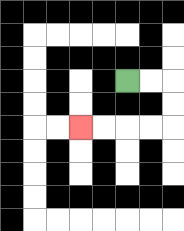{'start': '[5, 3]', 'end': '[3, 5]', 'path_directions': 'R,R,D,D,L,L,L,L', 'path_coordinates': '[[5, 3], [6, 3], [7, 3], [7, 4], [7, 5], [6, 5], [5, 5], [4, 5], [3, 5]]'}